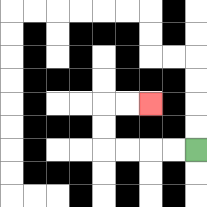{'start': '[8, 6]', 'end': '[6, 4]', 'path_directions': 'L,L,L,L,U,U,R,R', 'path_coordinates': '[[8, 6], [7, 6], [6, 6], [5, 6], [4, 6], [4, 5], [4, 4], [5, 4], [6, 4]]'}